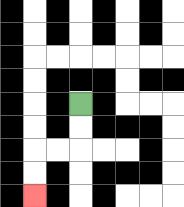{'start': '[3, 4]', 'end': '[1, 8]', 'path_directions': 'D,D,L,L,D,D', 'path_coordinates': '[[3, 4], [3, 5], [3, 6], [2, 6], [1, 6], [1, 7], [1, 8]]'}